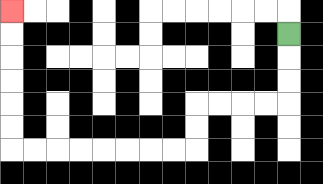{'start': '[12, 1]', 'end': '[0, 0]', 'path_directions': 'D,D,D,L,L,L,L,D,D,L,L,L,L,L,L,L,L,U,U,U,U,U,U', 'path_coordinates': '[[12, 1], [12, 2], [12, 3], [12, 4], [11, 4], [10, 4], [9, 4], [8, 4], [8, 5], [8, 6], [7, 6], [6, 6], [5, 6], [4, 6], [3, 6], [2, 6], [1, 6], [0, 6], [0, 5], [0, 4], [0, 3], [0, 2], [0, 1], [0, 0]]'}